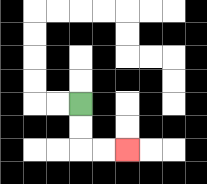{'start': '[3, 4]', 'end': '[5, 6]', 'path_directions': 'D,D,R,R', 'path_coordinates': '[[3, 4], [3, 5], [3, 6], [4, 6], [5, 6]]'}